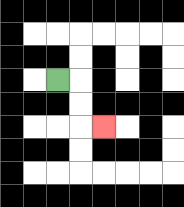{'start': '[2, 3]', 'end': '[4, 5]', 'path_directions': 'R,D,D,R', 'path_coordinates': '[[2, 3], [3, 3], [3, 4], [3, 5], [4, 5]]'}